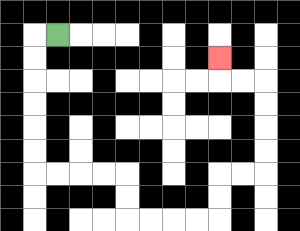{'start': '[2, 1]', 'end': '[9, 2]', 'path_directions': 'L,D,D,D,D,D,D,R,R,R,R,D,D,R,R,R,R,U,U,R,R,U,U,U,U,L,L,U', 'path_coordinates': '[[2, 1], [1, 1], [1, 2], [1, 3], [1, 4], [1, 5], [1, 6], [1, 7], [2, 7], [3, 7], [4, 7], [5, 7], [5, 8], [5, 9], [6, 9], [7, 9], [8, 9], [9, 9], [9, 8], [9, 7], [10, 7], [11, 7], [11, 6], [11, 5], [11, 4], [11, 3], [10, 3], [9, 3], [9, 2]]'}